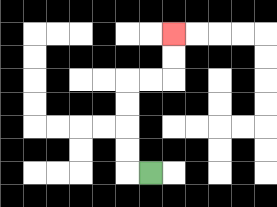{'start': '[6, 7]', 'end': '[7, 1]', 'path_directions': 'L,U,U,U,U,R,R,U,U', 'path_coordinates': '[[6, 7], [5, 7], [5, 6], [5, 5], [5, 4], [5, 3], [6, 3], [7, 3], [7, 2], [7, 1]]'}